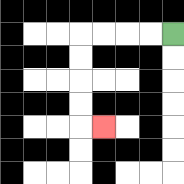{'start': '[7, 1]', 'end': '[4, 5]', 'path_directions': 'L,L,L,L,D,D,D,D,R', 'path_coordinates': '[[7, 1], [6, 1], [5, 1], [4, 1], [3, 1], [3, 2], [3, 3], [3, 4], [3, 5], [4, 5]]'}